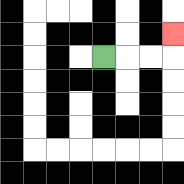{'start': '[4, 2]', 'end': '[7, 1]', 'path_directions': 'R,R,R,U', 'path_coordinates': '[[4, 2], [5, 2], [6, 2], [7, 2], [7, 1]]'}